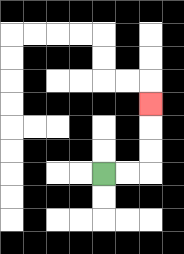{'start': '[4, 7]', 'end': '[6, 4]', 'path_directions': 'R,R,U,U,U', 'path_coordinates': '[[4, 7], [5, 7], [6, 7], [6, 6], [6, 5], [6, 4]]'}